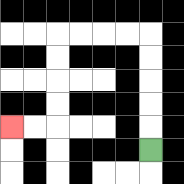{'start': '[6, 6]', 'end': '[0, 5]', 'path_directions': 'U,U,U,U,U,L,L,L,L,D,D,D,D,L,L', 'path_coordinates': '[[6, 6], [6, 5], [6, 4], [6, 3], [6, 2], [6, 1], [5, 1], [4, 1], [3, 1], [2, 1], [2, 2], [2, 3], [2, 4], [2, 5], [1, 5], [0, 5]]'}